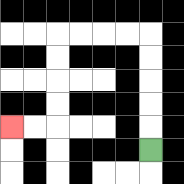{'start': '[6, 6]', 'end': '[0, 5]', 'path_directions': 'U,U,U,U,U,L,L,L,L,D,D,D,D,L,L', 'path_coordinates': '[[6, 6], [6, 5], [6, 4], [6, 3], [6, 2], [6, 1], [5, 1], [4, 1], [3, 1], [2, 1], [2, 2], [2, 3], [2, 4], [2, 5], [1, 5], [0, 5]]'}